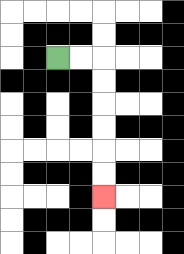{'start': '[2, 2]', 'end': '[4, 8]', 'path_directions': 'R,R,D,D,D,D,D,D', 'path_coordinates': '[[2, 2], [3, 2], [4, 2], [4, 3], [4, 4], [4, 5], [4, 6], [4, 7], [4, 8]]'}